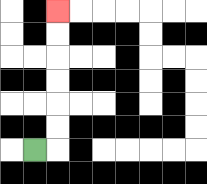{'start': '[1, 6]', 'end': '[2, 0]', 'path_directions': 'R,U,U,U,U,U,U', 'path_coordinates': '[[1, 6], [2, 6], [2, 5], [2, 4], [2, 3], [2, 2], [2, 1], [2, 0]]'}